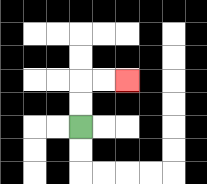{'start': '[3, 5]', 'end': '[5, 3]', 'path_directions': 'U,U,R,R', 'path_coordinates': '[[3, 5], [3, 4], [3, 3], [4, 3], [5, 3]]'}